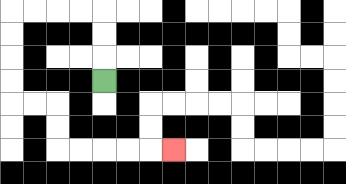{'start': '[4, 3]', 'end': '[7, 6]', 'path_directions': 'U,U,U,L,L,L,L,D,D,D,D,R,R,D,D,R,R,R,R,R', 'path_coordinates': '[[4, 3], [4, 2], [4, 1], [4, 0], [3, 0], [2, 0], [1, 0], [0, 0], [0, 1], [0, 2], [0, 3], [0, 4], [1, 4], [2, 4], [2, 5], [2, 6], [3, 6], [4, 6], [5, 6], [6, 6], [7, 6]]'}